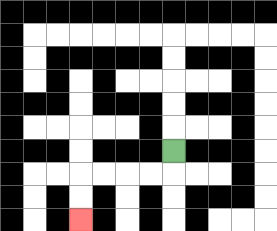{'start': '[7, 6]', 'end': '[3, 9]', 'path_directions': 'D,L,L,L,L,D,D', 'path_coordinates': '[[7, 6], [7, 7], [6, 7], [5, 7], [4, 7], [3, 7], [3, 8], [3, 9]]'}